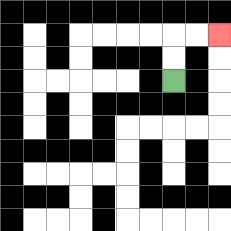{'start': '[7, 3]', 'end': '[9, 1]', 'path_directions': 'U,U,R,R', 'path_coordinates': '[[7, 3], [7, 2], [7, 1], [8, 1], [9, 1]]'}